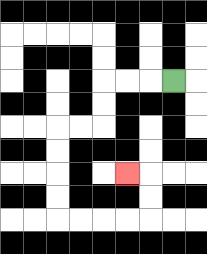{'start': '[7, 3]', 'end': '[5, 7]', 'path_directions': 'L,L,L,D,D,L,L,D,D,D,D,R,R,R,R,U,U,L', 'path_coordinates': '[[7, 3], [6, 3], [5, 3], [4, 3], [4, 4], [4, 5], [3, 5], [2, 5], [2, 6], [2, 7], [2, 8], [2, 9], [3, 9], [4, 9], [5, 9], [6, 9], [6, 8], [6, 7], [5, 7]]'}